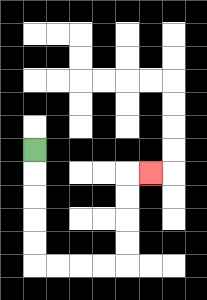{'start': '[1, 6]', 'end': '[6, 7]', 'path_directions': 'D,D,D,D,D,R,R,R,R,U,U,U,U,R', 'path_coordinates': '[[1, 6], [1, 7], [1, 8], [1, 9], [1, 10], [1, 11], [2, 11], [3, 11], [4, 11], [5, 11], [5, 10], [5, 9], [5, 8], [5, 7], [6, 7]]'}